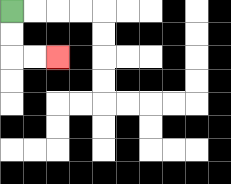{'start': '[0, 0]', 'end': '[2, 2]', 'path_directions': 'D,D,R,R', 'path_coordinates': '[[0, 0], [0, 1], [0, 2], [1, 2], [2, 2]]'}